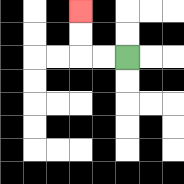{'start': '[5, 2]', 'end': '[3, 0]', 'path_directions': 'L,L,U,U', 'path_coordinates': '[[5, 2], [4, 2], [3, 2], [3, 1], [3, 0]]'}